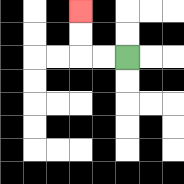{'start': '[5, 2]', 'end': '[3, 0]', 'path_directions': 'L,L,U,U', 'path_coordinates': '[[5, 2], [4, 2], [3, 2], [3, 1], [3, 0]]'}